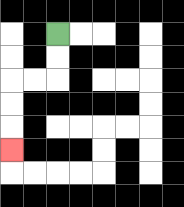{'start': '[2, 1]', 'end': '[0, 6]', 'path_directions': 'D,D,L,L,D,D,D', 'path_coordinates': '[[2, 1], [2, 2], [2, 3], [1, 3], [0, 3], [0, 4], [0, 5], [0, 6]]'}